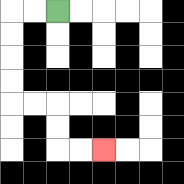{'start': '[2, 0]', 'end': '[4, 6]', 'path_directions': 'L,L,D,D,D,D,R,R,D,D,R,R', 'path_coordinates': '[[2, 0], [1, 0], [0, 0], [0, 1], [0, 2], [0, 3], [0, 4], [1, 4], [2, 4], [2, 5], [2, 6], [3, 6], [4, 6]]'}